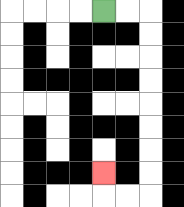{'start': '[4, 0]', 'end': '[4, 7]', 'path_directions': 'R,R,D,D,D,D,D,D,D,D,L,L,U', 'path_coordinates': '[[4, 0], [5, 0], [6, 0], [6, 1], [6, 2], [6, 3], [6, 4], [6, 5], [6, 6], [6, 7], [6, 8], [5, 8], [4, 8], [4, 7]]'}